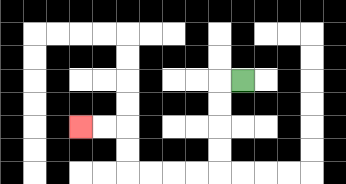{'start': '[10, 3]', 'end': '[3, 5]', 'path_directions': 'L,D,D,D,D,L,L,L,L,U,U,L,L', 'path_coordinates': '[[10, 3], [9, 3], [9, 4], [9, 5], [9, 6], [9, 7], [8, 7], [7, 7], [6, 7], [5, 7], [5, 6], [5, 5], [4, 5], [3, 5]]'}